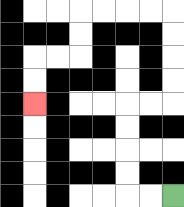{'start': '[7, 8]', 'end': '[1, 4]', 'path_directions': 'L,L,U,U,U,U,R,R,U,U,U,U,L,L,L,L,D,D,L,L,D,D', 'path_coordinates': '[[7, 8], [6, 8], [5, 8], [5, 7], [5, 6], [5, 5], [5, 4], [6, 4], [7, 4], [7, 3], [7, 2], [7, 1], [7, 0], [6, 0], [5, 0], [4, 0], [3, 0], [3, 1], [3, 2], [2, 2], [1, 2], [1, 3], [1, 4]]'}